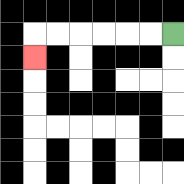{'start': '[7, 1]', 'end': '[1, 2]', 'path_directions': 'L,L,L,L,L,L,D', 'path_coordinates': '[[7, 1], [6, 1], [5, 1], [4, 1], [3, 1], [2, 1], [1, 1], [1, 2]]'}